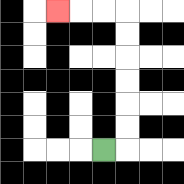{'start': '[4, 6]', 'end': '[2, 0]', 'path_directions': 'R,U,U,U,U,U,U,L,L,L', 'path_coordinates': '[[4, 6], [5, 6], [5, 5], [5, 4], [5, 3], [5, 2], [5, 1], [5, 0], [4, 0], [3, 0], [2, 0]]'}